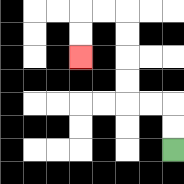{'start': '[7, 6]', 'end': '[3, 2]', 'path_directions': 'U,U,L,L,U,U,U,U,L,L,D,D', 'path_coordinates': '[[7, 6], [7, 5], [7, 4], [6, 4], [5, 4], [5, 3], [5, 2], [5, 1], [5, 0], [4, 0], [3, 0], [3, 1], [3, 2]]'}